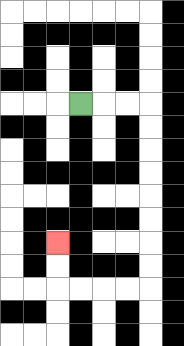{'start': '[3, 4]', 'end': '[2, 10]', 'path_directions': 'R,R,R,D,D,D,D,D,D,D,D,L,L,L,L,U,U', 'path_coordinates': '[[3, 4], [4, 4], [5, 4], [6, 4], [6, 5], [6, 6], [6, 7], [6, 8], [6, 9], [6, 10], [6, 11], [6, 12], [5, 12], [4, 12], [3, 12], [2, 12], [2, 11], [2, 10]]'}